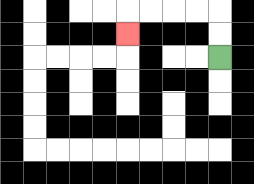{'start': '[9, 2]', 'end': '[5, 1]', 'path_directions': 'U,U,L,L,L,L,D', 'path_coordinates': '[[9, 2], [9, 1], [9, 0], [8, 0], [7, 0], [6, 0], [5, 0], [5, 1]]'}